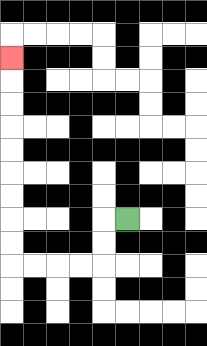{'start': '[5, 9]', 'end': '[0, 2]', 'path_directions': 'L,D,D,L,L,L,L,U,U,U,U,U,U,U,U,U', 'path_coordinates': '[[5, 9], [4, 9], [4, 10], [4, 11], [3, 11], [2, 11], [1, 11], [0, 11], [0, 10], [0, 9], [0, 8], [0, 7], [0, 6], [0, 5], [0, 4], [0, 3], [0, 2]]'}